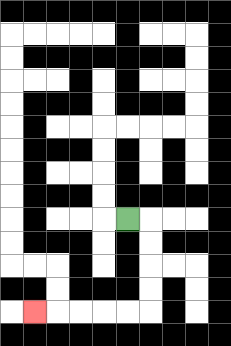{'start': '[5, 9]', 'end': '[1, 13]', 'path_directions': 'R,D,D,D,D,L,L,L,L,L', 'path_coordinates': '[[5, 9], [6, 9], [6, 10], [6, 11], [6, 12], [6, 13], [5, 13], [4, 13], [3, 13], [2, 13], [1, 13]]'}